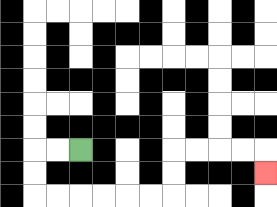{'start': '[3, 6]', 'end': '[11, 7]', 'path_directions': 'L,L,D,D,R,R,R,R,R,R,U,U,R,R,R,R,D', 'path_coordinates': '[[3, 6], [2, 6], [1, 6], [1, 7], [1, 8], [2, 8], [3, 8], [4, 8], [5, 8], [6, 8], [7, 8], [7, 7], [7, 6], [8, 6], [9, 6], [10, 6], [11, 6], [11, 7]]'}